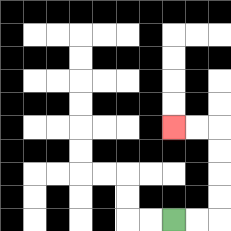{'start': '[7, 9]', 'end': '[7, 5]', 'path_directions': 'R,R,U,U,U,U,L,L', 'path_coordinates': '[[7, 9], [8, 9], [9, 9], [9, 8], [9, 7], [9, 6], [9, 5], [8, 5], [7, 5]]'}